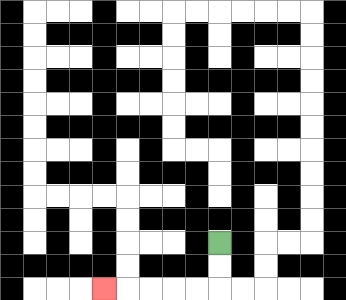{'start': '[9, 10]', 'end': '[4, 12]', 'path_directions': 'D,D,L,L,L,L,L', 'path_coordinates': '[[9, 10], [9, 11], [9, 12], [8, 12], [7, 12], [6, 12], [5, 12], [4, 12]]'}